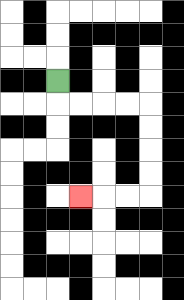{'start': '[2, 3]', 'end': '[3, 8]', 'path_directions': 'D,R,R,R,R,D,D,D,D,L,L,L', 'path_coordinates': '[[2, 3], [2, 4], [3, 4], [4, 4], [5, 4], [6, 4], [6, 5], [6, 6], [6, 7], [6, 8], [5, 8], [4, 8], [3, 8]]'}